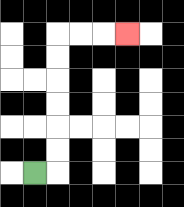{'start': '[1, 7]', 'end': '[5, 1]', 'path_directions': 'R,U,U,U,U,U,U,R,R,R', 'path_coordinates': '[[1, 7], [2, 7], [2, 6], [2, 5], [2, 4], [2, 3], [2, 2], [2, 1], [3, 1], [4, 1], [5, 1]]'}